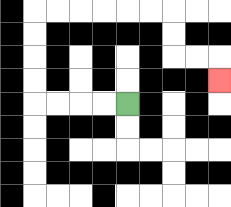{'start': '[5, 4]', 'end': '[9, 3]', 'path_directions': 'L,L,L,L,U,U,U,U,R,R,R,R,R,R,D,D,R,R,D', 'path_coordinates': '[[5, 4], [4, 4], [3, 4], [2, 4], [1, 4], [1, 3], [1, 2], [1, 1], [1, 0], [2, 0], [3, 0], [4, 0], [5, 0], [6, 0], [7, 0], [7, 1], [7, 2], [8, 2], [9, 2], [9, 3]]'}